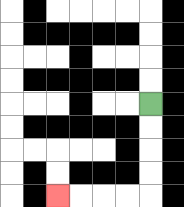{'start': '[6, 4]', 'end': '[2, 8]', 'path_directions': 'D,D,D,D,L,L,L,L', 'path_coordinates': '[[6, 4], [6, 5], [6, 6], [6, 7], [6, 8], [5, 8], [4, 8], [3, 8], [2, 8]]'}